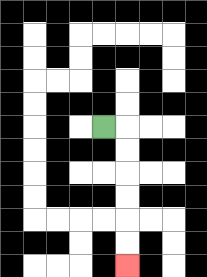{'start': '[4, 5]', 'end': '[5, 11]', 'path_directions': 'R,D,D,D,D,D,D', 'path_coordinates': '[[4, 5], [5, 5], [5, 6], [5, 7], [5, 8], [5, 9], [5, 10], [5, 11]]'}